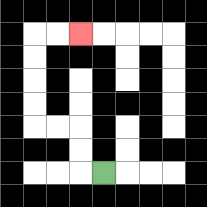{'start': '[4, 7]', 'end': '[3, 1]', 'path_directions': 'L,U,U,L,L,U,U,U,U,R,R', 'path_coordinates': '[[4, 7], [3, 7], [3, 6], [3, 5], [2, 5], [1, 5], [1, 4], [1, 3], [1, 2], [1, 1], [2, 1], [3, 1]]'}